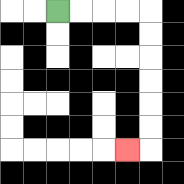{'start': '[2, 0]', 'end': '[5, 6]', 'path_directions': 'R,R,R,R,D,D,D,D,D,D,L', 'path_coordinates': '[[2, 0], [3, 0], [4, 0], [5, 0], [6, 0], [6, 1], [6, 2], [6, 3], [6, 4], [6, 5], [6, 6], [5, 6]]'}